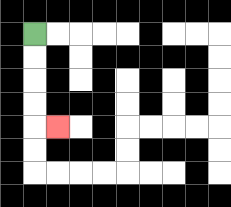{'start': '[1, 1]', 'end': '[2, 5]', 'path_directions': 'D,D,D,D,R', 'path_coordinates': '[[1, 1], [1, 2], [1, 3], [1, 4], [1, 5], [2, 5]]'}